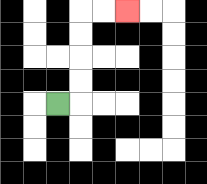{'start': '[2, 4]', 'end': '[5, 0]', 'path_directions': 'R,U,U,U,U,R,R', 'path_coordinates': '[[2, 4], [3, 4], [3, 3], [3, 2], [3, 1], [3, 0], [4, 0], [5, 0]]'}